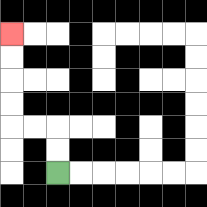{'start': '[2, 7]', 'end': '[0, 1]', 'path_directions': 'U,U,L,L,U,U,U,U', 'path_coordinates': '[[2, 7], [2, 6], [2, 5], [1, 5], [0, 5], [0, 4], [0, 3], [0, 2], [0, 1]]'}